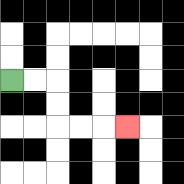{'start': '[0, 3]', 'end': '[5, 5]', 'path_directions': 'R,R,D,D,R,R,R', 'path_coordinates': '[[0, 3], [1, 3], [2, 3], [2, 4], [2, 5], [3, 5], [4, 5], [5, 5]]'}